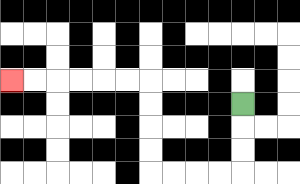{'start': '[10, 4]', 'end': '[0, 3]', 'path_directions': 'D,D,D,L,L,L,L,U,U,U,U,L,L,L,L,L,L', 'path_coordinates': '[[10, 4], [10, 5], [10, 6], [10, 7], [9, 7], [8, 7], [7, 7], [6, 7], [6, 6], [6, 5], [6, 4], [6, 3], [5, 3], [4, 3], [3, 3], [2, 3], [1, 3], [0, 3]]'}